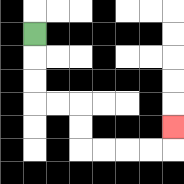{'start': '[1, 1]', 'end': '[7, 5]', 'path_directions': 'D,D,D,R,R,D,D,R,R,R,R,U', 'path_coordinates': '[[1, 1], [1, 2], [1, 3], [1, 4], [2, 4], [3, 4], [3, 5], [3, 6], [4, 6], [5, 6], [6, 6], [7, 6], [7, 5]]'}